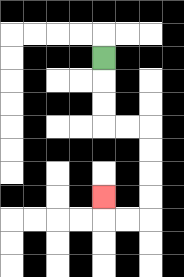{'start': '[4, 2]', 'end': '[4, 8]', 'path_directions': 'D,D,D,R,R,D,D,D,D,L,L,U', 'path_coordinates': '[[4, 2], [4, 3], [4, 4], [4, 5], [5, 5], [6, 5], [6, 6], [6, 7], [6, 8], [6, 9], [5, 9], [4, 9], [4, 8]]'}